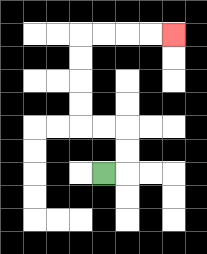{'start': '[4, 7]', 'end': '[7, 1]', 'path_directions': 'R,U,U,L,L,U,U,U,U,R,R,R,R', 'path_coordinates': '[[4, 7], [5, 7], [5, 6], [5, 5], [4, 5], [3, 5], [3, 4], [3, 3], [3, 2], [3, 1], [4, 1], [5, 1], [6, 1], [7, 1]]'}